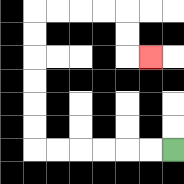{'start': '[7, 6]', 'end': '[6, 2]', 'path_directions': 'L,L,L,L,L,L,U,U,U,U,U,U,R,R,R,R,D,D,R', 'path_coordinates': '[[7, 6], [6, 6], [5, 6], [4, 6], [3, 6], [2, 6], [1, 6], [1, 5], [1, 4], [1, 3], [1, 2], [1, 1], [1, 0], [2, 0], [3, 0], [4, 0], [5, 0], [5, 1], [5, 2], [6, 2]]'}